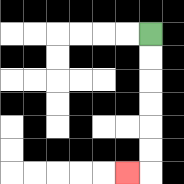{'start': '[6, 1]', 'end': '[5, 7]', 'path_directions': 'D,D,D,D,D,D,L', 'path_coordinates': '[[6, 1], [6, 2], [6, 3], [6, 4], [6, 5], [6, 6], [6, 7], [5, 7]]'}